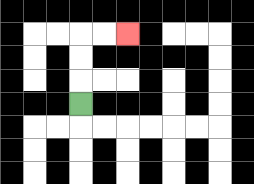{'start': '[3, 4]', 'end': '[5, 1]', 'path_directions': 'U,U,U,R,R', 'path_coordinates': '[[3, 4], [3, 3], [3, 2], [3, 1], [4, 1], [5, 1]]'}